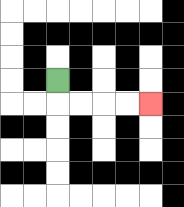{'start': '[2, 3]', 'end': '[6, 4]', 'path_directions': 'D,R,R,R,R', 'path_coordinates': '[[2, 3], [2, 4], [3, 4], [4, 4], [5, 4], [6, 4]]'}